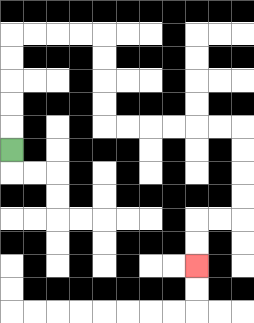{'start': '[0, 6]', 'end': '[8, 11]', 'path_directions': 'U,U,U,U,U,R,R,R,R,D,D,D,D,R,R,R,R,R,R,D,D,D,D,L,L,D,D', 'path_coordinates': '[[0, 6], [0, 5], [0, 4], [0, 3], [0, 2], [0, 1], [1, 1], [2, 1], [3, 1], [4, 1], [4, 2], [4, 3], [4, 4], [4, 5], [5, 5], [6, 5], [7, 5], [8, 5], [9, 5], [10, 5], [10, 6], [10, 7], [10, 8], [10, 9], [9, 9], [8, 9], [8, 10], [8, 11]]'}